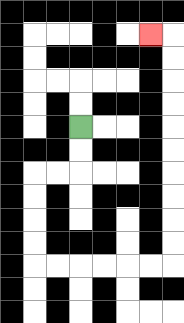{'start': '[3, 5]', 'end': '[6, 1]', 'path_directions': 'D,D,L,L,D,D,D,D,R,R,R,R,R,R,U,U,U,U,U,U,U,U,U,U,L', 'path_coordinates': '[[3, 5], [3, 6], [3, 7], [2, 7], [1, 7], [1, 8], [1, 9], [1, 10], [1, 11], [2, 11], [3, 11], [4, 11], [5, 11], [6, 11], [7, 11], [7, 10], [7, 9], [7, 8], [7, 7], [7, 6], [7, 5], [7, 4], [7, 3], [7, 2], [7, 1], [6, 1]]'}